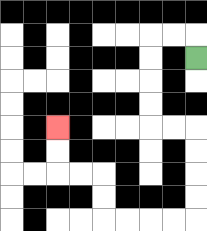{'start': '[8, 2]', 'end': '[2, 5]', 'path_directions': 'U,L,L,D,D,D,D,R,R,D,D,D,D,L,L,L,L,U,U,L,L,U,U', 'path_coordinates': '[[8, 2], [8, 1], [7, 1], [6, 1], [6, 2], [6, 3], [6, 4], [6, 5], [7, 5], [8, 5], [8, 6], [8, 7], [8, 8], [8, 9], [7, 9], [6, 9], [5, 9], [4, 9], [4, 8], [4, 7], [3, 7], [2, 7], [2, 6], [2, 5]]'}